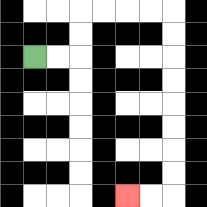{'start': '[1, 2]', 'end': '[5, 8]', 'path_directions': 'R,R,U,U,R,R,R,R,D,D,D,D,D,D,D,D,L,L', 'path_coordinates': '[[1, 2], [2, 2], [3, 2], [3, 1], [3, 0], [4, 0], [5, 0], [6, 0], [7, 0], [7, 1], [7, 2], [7, 3], [7, 4], [7, 5], [7, 6], [7, 7], [7, 8], [6, 8], [5, 8]]'}